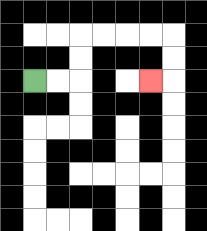{'start': '[1, 3]', 'end': '[6, 3]', 'path_directions': 'R,R,U,U,R,R,R,R,D,D,L', 'path_coordinates': '[[1, 3], [2, 3], [3, 3], [3, 2], [3, 1], [4, 1], [5, 1], [6, 1], [7, 1], [7, 2], [7, 3], [6, 3]]'}